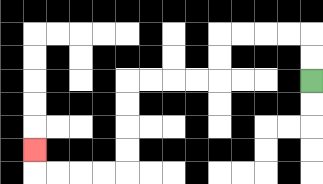{'start': '[13, 3]', 'end': '[1, 6]', 'path_directions': 'U,U,L,L,L,L,D,D,L,L,L,L,D,D,D,D,L,L,L,L,U', 'path_coordinates': '[[13, 3], [13, 2], [13, 1], [12, 1], [11, 1], [10, 1], [9, 1], [9, 2], [9, 3], [8, 3], [7, 3], [6, 3], [5, 3], [5, 4], [5, 5], [5, 6], [5, 7], [4, 7], [3, 7], [2, 7], [1, 7], [1, 6]]'}